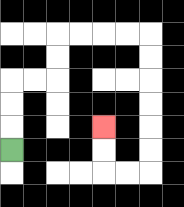{'start': '[0, 6]', 'end': '[4, 5]', 'path_directions': 'U,U,U,R,R,U,U,R,R,R,R,D,D,D,D,D,D,L,L,U,U', 'path_coordinates': '[[0, 6], [0, 5], [0, 4], [0, 3], [1, 3], [2, 3], [2, 2], [2, 1], [3, 1], [4, 1], [5, 1], [6, 1], [6, 2], [6, 3], [6, 4], [6, 5], [6, 6], [6, 7], [5, 7], [4, 7], [4, 6], [4, 5]]'}